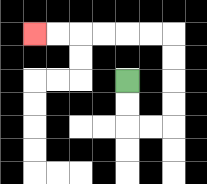{'start': '[5, 3]', 'end': '[1, 1]', 'path_directions': 'D,D,R,R,U,U,U,U,L,L,L,L,L,L', 'path_coordinates': '[[5, 3], [5, 4], [5, 5], [6, 5], [7, 5], [7, 4], [7, 3], [7, 2], [7, 1], [6, 1], [5, 1], [4, 1], [3, 1], [2, 1], [1, 1]]'}